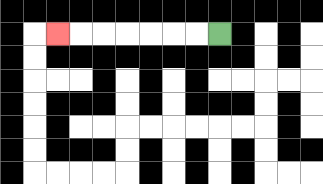{'start': '[9, 1]', 'end': '[2, 1]', 'path_directions': 'L,L,L,L,L,L,L', 'path_coordinates': '[[9, 1], [8, 1], [7, 1], [6, 1], [5, 1], [4, 1], [3, 1], [2, 1]]'}